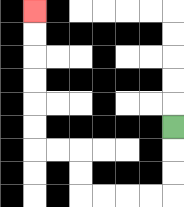{'start': '[7, 5]', 'end': '[1, 0]', 'path_directions': 'D,D,D,L,L,L,L,U,U,L,L,U,U,U,U,U,U', 'path_coordinates': '[[7, 5], [7, 6], [7, 7], [7, 8], [6, 8], [5, 8], [4, 8], [3, 8], [3, 7], [3, 6], [2, 6], [1, 6], [1, 5], [1, 4], [1, 3], [1, 2], [1, 1], [1, 0]]'}